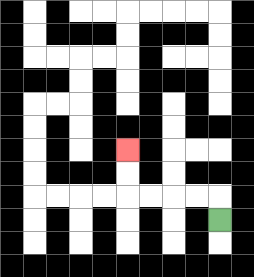{'start': '[9, 9]', 'end': '[5, 6]', 'path_directions': 'U,L,L,L,L,U,U', 'path_coordinates': '[[9, 9], [9, 8], [8, 8], [7, 8], [6, 8], [5, 8], [5, 7], [5, 6]]'}